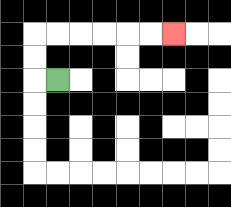{'start': '[2, 3]', 'end': '[7, 1]', 'path_directions': 'L,U,U,R,R,R,R,R,R', 'path_coordinates': '[[2, 3], [1, 3], [1, 2], [1, 1], [2, 1], [3, 1], [4, 1], [5, 1], [6, 1], [7, 1]]'}